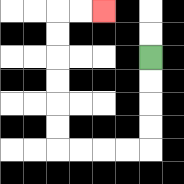{'start': '[6, 2]', 'end': '[4, 0]', 'path_directions': 'D,D,D,D,L,L,L,L,U,U,U,U,U,U,R,R', 'path_coordinates': '[[6, 2], [6, 3], [6, 4], [6, 5], [6, 6], [5, 6], [4, 6], [3, 6], [2, 6], [2, 5], [2, 4], [2, 3], [2, 2], [2, 1], [2, 0], [3, 0], [4, 0]]'}